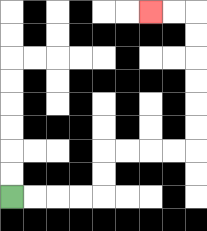{'start': '[0, 8]', 'end': '[6, 0]', 'path_directions': 'R,R,R,R,U,U,R,R,R,R,U,U,U,U,U,U,L,L', 'path_coordinates': '[[0, 8], [1, 8], [2, 8], [3, 8], [4, 8], [4, 7], [4, 6], [5, 6], [6, 6], [7, 6], [8, 6], [8, 5], [8, 4], [8, 3], [8, 2], [8, 1], [8, 0], [7, 0], [6, 0]]'}